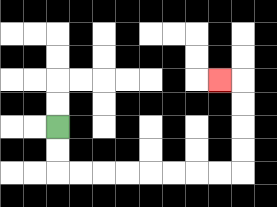{'start': '[2, 5]', 'end': '[9, 3]', 'path_directions': 'D,D,R,R,R,R,R,R,R,R,U,U,U,U,L', 'path_coordinates': '[[2, 5], [2, 6], [2, 7], [3, 7], [4, 7], [5, 7], [6, 7], [7, 7], [8, 7], [9, 7], [10, 7], [10, 6], [10, 5], [10, 4], [10, 3], [9, 3]]'}